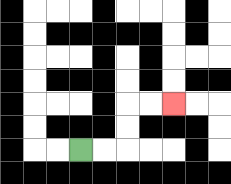{'start': '[3, 6]', 'end': '[7, 4]', 'path_directions': 'R,R,U,U,R,R', 'path_coordinates': '[[3, 6], [4, 6], [5, 6], [5, 5], [5, 4], [6, 4], [7, 4]]'}